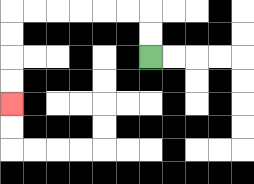{'start': '[6, 2]', 'end': '[0, 4]', 'path_directions': 'U,U,L,L,L,L,L,L,D,D,D,D', 'path_coordinates': '[[6, 2], [6, 1], [6, 0], [5, 0], [4, 0], [3, 0], [2, 0], [1, 0], [0, 0], [0, 1], [0, 2], [0, 3], [0, 4]]'}